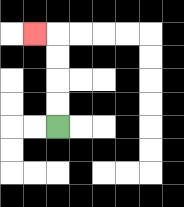{'start': '[2, 5]', 'end': '[1, 1]', 'path_directions': 'U,U,U,U,L', 'path_coordinates': '[[2, 5], [2, 4], [2, 3], [2, 2], [2, 1], [1, 1]]'}